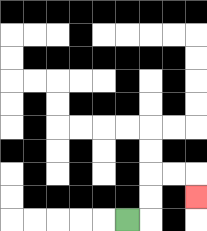{'start': '[5, 9]', 'end': '[8, 8]', 'path_directions': 'R,U,U,R,R,D', 'path_coordinates': '[[5, 9], [6, 9], [6, 8], [6, 7], [7, 7], [8, 7], [8, 8]]'}